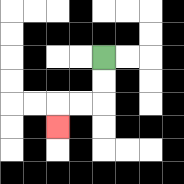{'start': '[4, 2]', 'end': '[2, 5]', 'path_directions': 'D,D,L,L,D', 'path_coordinates': '[[4, 2], [4, 3], [4, 4], [3, 4], [2, 4], [2, 5]]'}